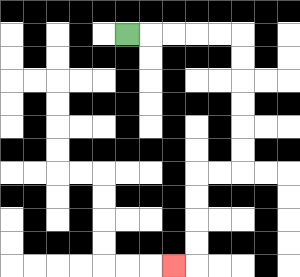{'start': '[5, 1]', 'end': '[7, 11]', 'path_directions': 'R,R,R,R,R,D,D,D,D,D,D,L,L,D,D,D,D,L', 'path_coordinates': '[[5, 1], [6, 1], [7, 1], [8, 1], [9, 1], [10, 1], [10, 2], [10, 3], [10, 4], [10, 5], [10, 6], [10, 7], [9, 7], [8, 7], [8, 8], [8, 9], [8, 10], [8, 11], [7, 11]]'}